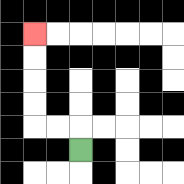{'start': '[3, 6]', 'end': '[1, 1]', 'path_directions': 'U,L,L,U,U,U,U', 'path_coordinates': '[[3, 6], [3, 5], [2, 5], [1, 5], [1, 4], [1, 3], [1, 2], [1, 1]]'}